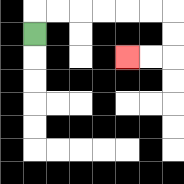{'start': '[1, 1]', 'end': '[5, 2]', 'path_directions': 'U,R,R,R,R,R,R,D,D,L,L', 'path_coordinates': '[[1, 1], [1, 0], [2, 0], [3, 0], [4, 0], [5, 0], [6, 0], [7, 0], [7, 1], [7, 2], [6, 2], [5, 2]]'}